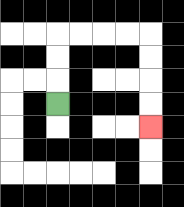{'start': '[2, 4]', 'end': '[6, 5]', 'path_directions': 'U,U,U,R,R,R,R,D,D,D,D', 'path_coordinates': '[[2, 4], [2, 3], [2, 2], [2, 1], [3, 1], [4, 1], [5, 1], [6, 1], [6, 2], [6, 3], [6, 4], [6, 5]]'}